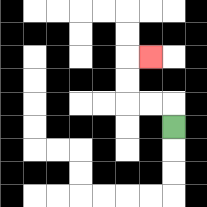{'start': '[7, 5]', 'end': '[6, 2]', 'path_directions': 'U,L,L,U,U,R', 'path_coordinates': '[[7, 5], [7, 4], [6, 4], [5, 4], [5, 3], [5, 2], [6, 2]]'}